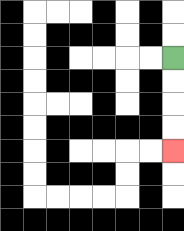{'start': '[7, 2]', 'end': '[7, 6]', 'path_directions': 'D,D,D,D', 'path_coordinates': '[[7, 2], [7, 3], [7, 4], [7, 5], [7, 6]]'}